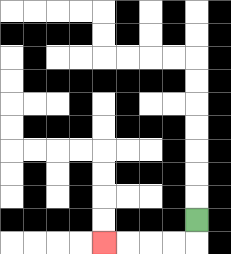{'start': '[8, 9]', 'end': '[4, 10]', 'path_directions': 'D,L,L,L,L', 'path_coordinates': '[[8, 9], [8, 10], [7, 10], [6, 10], [5, 10], [4, 10]]'}